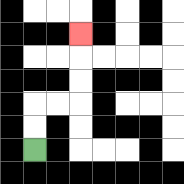{'start': '[1, 6]', 'end': '[3, 1]', 'path_directions': 'U,U,R,R,U,U,U', 'path_coordinates': '[[1, 6], [1, 5], [1, 4], [2, 4], [3, 4], [3, 3], [3, 2], [3, 1]]'}